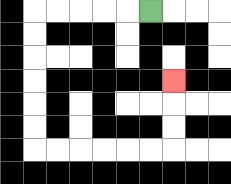{'start': '[6, 0]', 'end': '[7, 3]', 'path_directions': 'L,L,L,L,L,D,D,D,D,D,D,R,R,R,R,R,R,U,U,U', 'path_coordinates': '[[6, 0], [5, 0], [4, 0], [3, 0], [2, 0], [1, 0], [1, 1], [1, 2], [1, 3], [1, 4], [1, 5], [1, 6], [2, 6], [3, 6], [4, 6], [5, 6], [6, 6], [7, 6], [7, 5], [7, 4], [7, 3]]'}